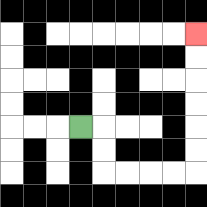{'start': '[3, 5]', 'end': '[8, 1]', 'path_directions': 'R,D,D,R,R,R,R,U,U,U,U,U,U', 'path_coordinates': '[[3, 5], [4, 5], [4, 6], [4, 7], [5, 7], [6, 7], [7, 7], [8, 7], [8, 6], [8, 5], [8, 4], [8, 3], [8, 2], [8, 1]]'}